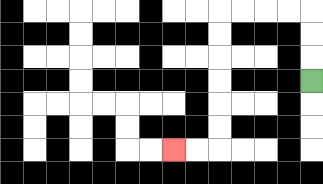{'start': '[13, 3]', 'end': '[7, 6]', 'path_directions': 'U,U,U,L,L,L,L,D,D,D,D,D,D,L,L', 'path_coordinates': '[[13, 3], [13, 2], [13, 1], [13, 0], [12, 0], [11, 0], [10, 0], [9, 0], [9, 1], [9, 2], [9, 3], [9, 4], [9, 5], [9, 6], [8, 6], [7, 6]]'}